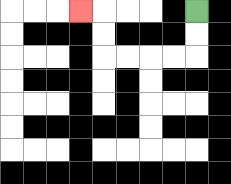{'start': '[8, 0]', 'end': '[3, 0]', 'path_directions': 'D,D,L,L,L,L,U,U,L', 'path_coordinates': '[[8, 0], [8, 1], [8, 2], [7, 2], [6, 2], [5, 2], [4, 2], [4, 1], [4, 0], [3, 0]]'}